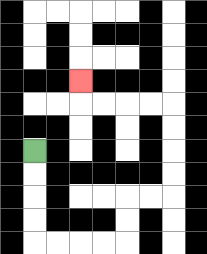{'start': '[1, 6]', 'end': '[3, 3]', 'path_directions': 'D,D,D,D,R,R,R,R,U,U,R,R,U,U,U,U,L,L,L,L,U', 'path_coordinates': '[[1, 6], [1, 7], [1, 8], [1, 9], [1, 10], [2, 10], [3, 10], [4, 10], [5, 10], [5, 9], [5, 8], [6, 8], [7, 8], [7, 7], [7, 6], [7, 5], [7, 4], [6, 4], [5, 4], [4, 4], [3, 4], [3, 3]]'}